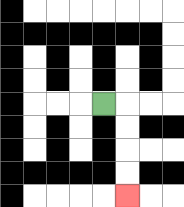{'start': '[4, 4]', 'end': '[5, 8]', 'path_directions': 'R,D,D,D,D', 'path_coordinates': '[[4, 4], [5, 4], [5, 5], [5, 6], [5, 7], [5, 8]]'}